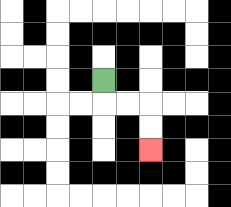{'start': '[4, 3]', 'end': '[6, 6]', 'path_directions': 'D,R,R,D,D', 'path_coordinates': '[[4, 3], [4, 4], [5, 4], [6, 4], [6, 5], [6, 6]]'}